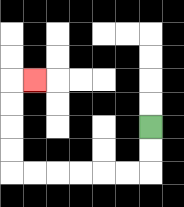{'start': '[6, 5]', 'end': '[1, 3]', 'path_directions': 'D,D,L,L,L,L,L,L,U,U,U,U,R', 'path_coordinates': '[[6, 5], [6, 6], [6, 7], [5, 7], [4, 7], [3, 7], [2, 7], [1, 7], [0, 7], [0, 6], [0, 5], [0, 4], [0, 3], [1, 3]]'}